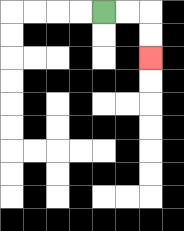{'start': '[4, 0]', 'end': '[6, 2]', 'path_directions': 'R,R,D,D', 'path_coordinates': '[[4, 0], [5, 0], [6, 0], [6, 1], [6, 2]]'}